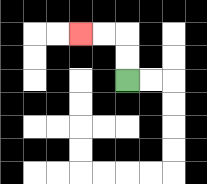{'start': '[5, 3]', 'end': '[3, 1]', 'path_directions': 'U,U,L,L', 'path_coordinates': '[[5, 3], [5, 2], [5, 1], [4, 1], [3, 1]]'}